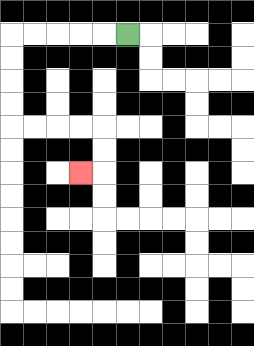{'start': '[5, 1]', 'end': '[3, 7]', 'path_directions': 'L,L,L,L,L,D,D,D,D,R,R,R,R,D,D,L', 'path_coordinates': '[[5, 1], [4, 1], [3, 1], [2, 1], [1, 1], [0, 1], [0, 2], [0, 3], [0, 4], [0, 5], [1, 5], [2, 5], [3, 5], [4, 5], [4, 6], [4, 7], [3, 7]]'}